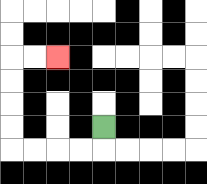{'start': '[4, 5]', 'end': '[2, 2]', 'path_directions': 'D,L,L,L,L,U,U,U,U,R,R', 'path_coordinates': '[[4, 5], [4, 6], [3, 6], [2, 6], [1, 6], [0, 6], [0, 5], [0, 4], [0, 3], [0, 2], [1, 2], [2, 2]]'}